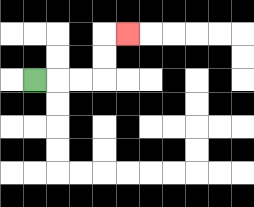{'start': '[1, 3]', 'end': '[5, 1]', 'path_directions': 'R,R,R,U,U,R', 'path_coordinates': '[[1, 3], [2, 3], [3, 3], [4, 3], [4, 2], [4, 1], [5, 1]]'}